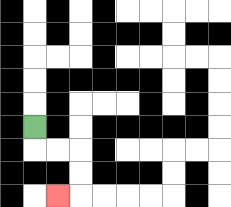{'start': '[1, 5]', 'end': '[2, 8]', 'path_directions': 'D,R,R,D,D,L', 'path_coordinates': '[[1, 5], [1, 6], [2, 6], [3, 6], [3, 7], [3, 8], [2, 8]]'}